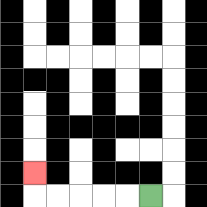{'start': '[6, 8]', 'end': '[1, 7]', 'path_directions': 'L,L,L,L,L,U', 'path_coordinates': '[[6, 8], [5, 8], [4, 8], [3, 8], [2, 8], [1, 8], [1, 7]]'}